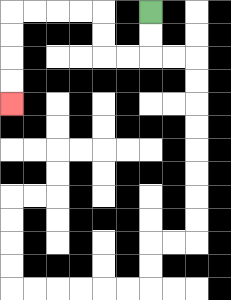{'start': '[6, 0]', 'end': '[0, 4]', 'path_directions': 'D,D,L,L,U,U,L,L,L,L,D,D,D,D', 'path_coordinates': '[[6, 0], [6, 1], [6, 2], [5, 2], [4, 2], [4, 1], [4, 0], [3, 0], [2, 0], [1, 0], [0, 0], [0, 1], [0, 2], [0, 3], [0, 4]]'}